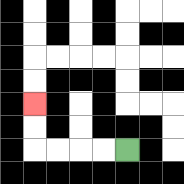{'start': '[5, 6]', 'end': '[1, 4]', 'path_directions': 'L,L,L,L,U,U', 'path_coordinates': '[[5, 6], [4, 6], [3, 6], [2, 6], [1, 6], [1, 5], [1, 4]]'}